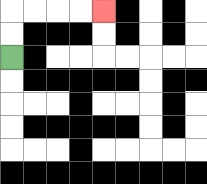{'start': '[0, 2]', 'end': '[4, 0]', 'path_directions': 'U,U,R,R,R,R', 'path_coordinates': '[[0, 2], [0, 1], [0, 0], [1, 0], [2, 0], [3, 0], [4, 0]]'}